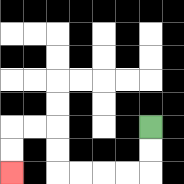{'start': '[6, 5]', 'end': '[0, 7]', 'path_directions': 'D,D,L,L,L,L,U,U,L,L,D,D', 'path_coordinates': '[[6, 5], [6, 6], [6, 7], [5, 7], [4, 7], [3, 7], [2, 7], [2, 6], [2, 5], [1, 5], [0, 5], [0, 6], [0, 7]]'}